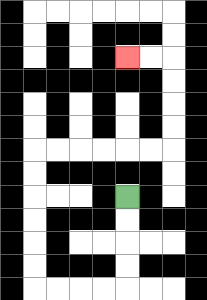{'start': '[5, 8]', 'end': '[5, 2]', 'path_directions': 'D,D,D,D,L,L,L,L,U,U,U,U,U,U,R,R,R,R,R,R,U,U,U,U,L,L', 'path_coordinates': '[[5, 8], [5, 9], [5, 10], [5, 11], [5, 12], [4, 12], [3, 12], [2, 12], [1, 12], [1, 11], [1, 10], [1, 9], [1, 8], [1, 7], [1, 6], [2, 6], [3, 6], [4, 6], [5, 6], [6, 6], [7, 6], [7, 5], [7, 4], [7, 3], [7, 2], [6, 2], [5, 2]]'}